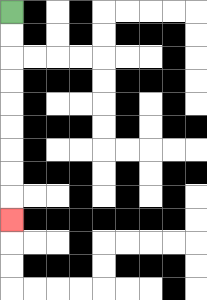{'start': '[0, 0]', 'end': '[0, 9]', 'path_directions': 'D,D,D,D,D,D,D,D,D', 'path_coordinates': '[[0, 0], [0, 1], [0, 2], [0, 3], [0, 4], [0, 5], [0, 6], [0, 7], [0, 8], [0, 9]]'}